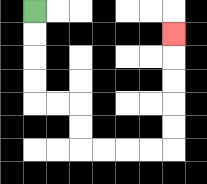{'start': '[1, 0]', 'end': '[7, 1]', 'path_directions': 'D,D,D,D,R,R,D,D,R,R,R,R,U,U,U,U,U', 'path_coordinates': '[[1, 0], [1, 1], [1, 2], [1, 3], [1, 4], [2, 4], [3, 4], [3, 5], [3, 6], [4, 6], [5, 6], [6, 6], [7, 6], [7, 5], [7, 4], [7, 3], [7, 2], [7, 1]]'}